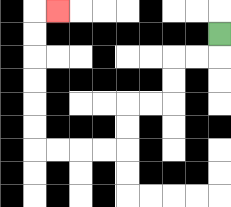{'start': '[9, 1]', 'end': '[2, 0]', 'path_directions': 'D,L,L,D,D,L,L,D,D,L,L,L,L,U,U,U,U,U,U,R', 'path_coordinates': '[[9, 1], [9, 2], [8, 2], [7, 2], [7, 3], [7, 4], [6, 4], [5, 4], [5, 5], [5, 6], [4, 6], [3, 6], [2, 6], [1, 6], [1, 5], [1, 4], [1, 3], [1, 2], [1, 1], [1, 0], [2, 0]]'}